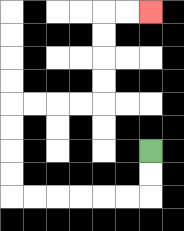{'start': '[6, 6]', 'end': '[6, 0]', 'path_directions': 'D,D,L,L,L,L,L,L,U,U,U,U,R,R,R,R,U,U,U,U,R,R', 'path_coordinates': '[[6, 6], [6, 7], [6, 8], [5, 8], [4, 8], [3, 8], [2, 8], [1, 8], [0, 8], [0, 7], [0, 6], [0, 5], [0, 4], [1, 4], [2, 4], [3, 4], [4, 4], [4, 3], [4, 2], [4, 1], [4, 0], [5, 0], [6, 0]]'}